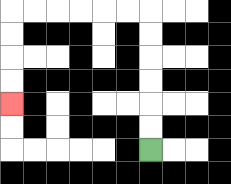{'start': '[6, 6]', 'end': '[0, 4]', 'path_directions': 'U,U,U,U,U,U,L,L,L,L,L,L,D,D,D,D', 'path_coordinates': '[[6, 6], [6, 5], [6, 4], [6, 3], [6, 2], [6, 1], [6, 0], [5, 0], [4, 0], [3, 0], [2, 0], [1, 0], [0, 0], [0, 1], [0, 2], [0, 3], [0, 4]]'}